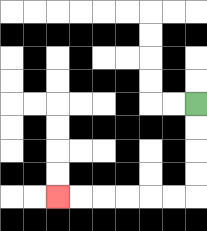{'start': '[8, 4]', 'end': '[2, 8]', 'path_directions': 'D,D,D,D,L,L,L,L,L,L', 'path_coordinates': '[[8, 4], [8, 5], [8, 6], [8, 7], [8, 8], [7, 8], [6, 8], [5, 8], [4, 8], [3, 8], [2, 8]]'}